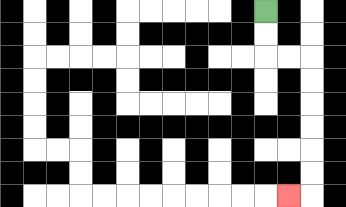{'start': '[11, 0]', 'end': '[12, 8]', 'path_directions': 'D,D,R,R,D,D,D,D,D,D,L', 'path_coordinates': '[[11, 0], [11, 1], [11, 2], [12, 2], [13, 2], [13, 3], [13, 4], [13, 5], [13, 6], [13, 7], [13, 8], [12, 8]]'}